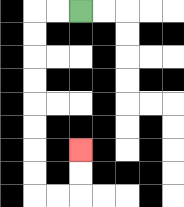{'start': '[3, 0]', 'end': '[3, 6]', 'path_directions': 'L,L,D,D,D,D,D,D,D,D,R,R,U,U', 'path_coordinates': '[[3, 0], [2, 0], [1, 0], [1, 1], [1, 2], [1, 3], [1, 4], [1, 5], [1, 6], [1, 7], [1, 8], [2, 8], [3, 8], [3, 7], [3, 6]]'}